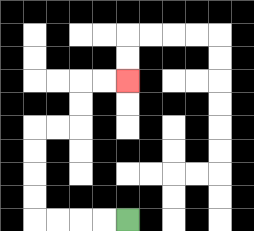{'start': '[5, 9]', 'end': '[5, 3]', 'path_directions': 'L,L,L,L,U,U,U,U,R,R,U,U,R,R', 'path_coordinates': '[[5, 9], [4, 9], [3, 9], [2, 9], [1, 9], [1, 8], [1, 7], [1, 6], [1, 5], [2, 5], [3, 5], [3, 4], [3, 3], [4, 3], [5, 3]]'}